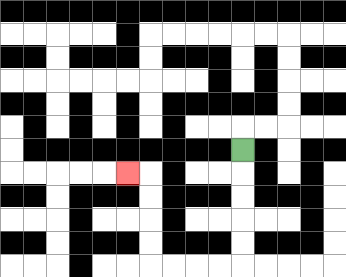{'start': '[10, 6]', 'end': '[5, 7]', 'path_directions': 'D,D,D,D,D,L,L,L,L,U,U,U,U,L', 'path_coordinates': '[[10, 6], [10, 7], [10, 8], [10, 9], [10, 10], [10, 11], [9, 11], [8, 11], [7, 11], [6, 11], [6, 10], [6, 9], [6, 8], [6, 7], [5, 7]]'}